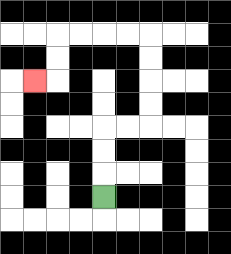{'start': '[4, 8]', 'end': '[1, 3]', 'path_directions': 'U,U,U,R,R,U,U,U,U,L,L,L,L,D,D,L', 'path_coordinates': '[[4, 8], [4, 7], [4, 6], [4, 5], [5, 5], [6, 5], [6, 4], [6, 3], [6, 2], [6, 1], [5, 1], [4, 1], [3, 1], [2, 1], [2, 2], [2, 3], [1, 3]]'}